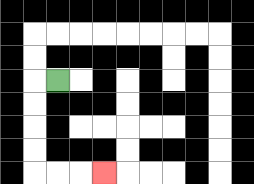{'start': '[2, 3]', 'end': '[4, 7]', 'path_directions': 'L,D,D,D,D,R,R,R', 'path_coordinates': '[[2, 3], [1, 3], [1, 4], [1, 5], [1, 6], [1, 7], [2, 7], [3, 7], [4, 7]]'}